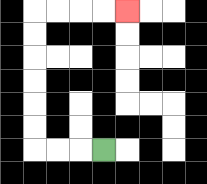{'start': '[4, 6]', 'end': '[5, 0]', 'path_directions': 'L,L,L,U,U,U,U,U,U,R,R,R,R', 'path_coordinates': '[[4, 6], [3, 6], [2, 6], [1, 6], [1, 5], [1, 4], [1, 3], [1, 2], [1, 1], [1, 0], [2, 0], [3, 0], [4, 0], [5, 0]]'}